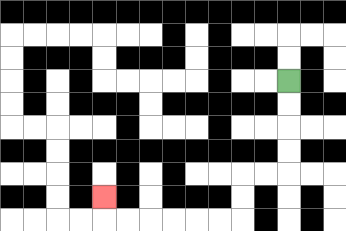{'start': '[12, 3]', 'end': '[4, 8]', 'path_directions': 'D,D,D,D,L,L,D,D,L,L,L,L,L,L,U', 'path_coordinates': '[[12, 3], [12, 4], [12, 5], [12, 6], [12, 7], [11, 7], [10, 7], [10, 8], [10, 9], [9, 9], [8, 9], [7, 9], [6, 9], [5, 9], [4, 9], [4, 8]]'}